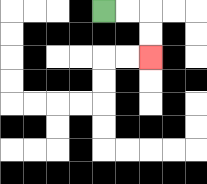{'start': '[4, 0]', 'end': '[6, 2]', 'path_directions': 'R,R,D,D', 'path_coordinates': '[[4, 0], [5, 0], [6, 0], [6, 1], [6, 2]]'}